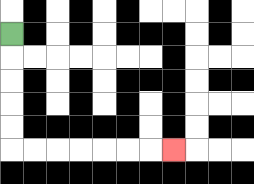{'start': '[0, 1]', 'end': '[7, 6]', 'path_directions': 'D,D,D,D,D,R,R,R,R,R,R,R', 'path_coordinates': '[[0, 1], [0, 2], [0, 3], [0, 4], [0, 5], [0, 6], [1, 6], [2, 6], [3, 6], [4, 6], [5, 6], [6, 6], [7, 6]]'}